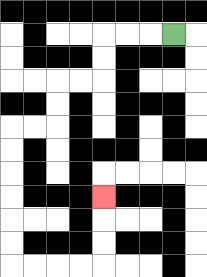{'start': '[7, 1]', 'end': '[4, 8]', 'path_directions': 'L,L,L,D,D,L,L,D,D,L,L,D,D,D,D,D,D,R,R,R,R,U,U,U', 'path_coordinates': '[[7, 1], [6, 1], [5, 1], [4, 1], [4, 2], [4, 3], [3, 3], [2, 3], [2, 4], [2, 5], [1, 5], [0, 5], [0, 6], [0, 7], [0, 8], [0, 9], [0, 10], [0, 11], [1, 11], [2, 11], [3, 11], [4, 11], [4, 10], [4, 9], [4, 8]]'}